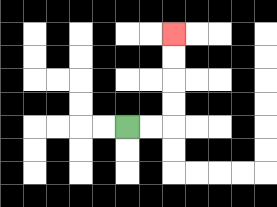{'start': '[5, 5]', 'end': '[7, 1]', 'path_directions': 'R,R,U,U,U,U', 'path_coordinates': '[[5, 5], [6, 5], [7, 5], [7, 4], [7, 3], [7, 2], [7, 1]]'}